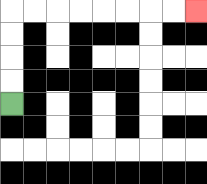{'start': '[0, 4]', 'end': '[8, 0]', 'path_directions': 'U,U,U,U,R,R,R,R,R,R,R,R', 'path_coordinates': '[[0, 4], [0, 3], [0, 2], [0, 1], [0, 0], [1, 0], [2, 0], [3, 0], [4, 0], [5, 0], [6, 0], [7, 0], [8, 0]]'}